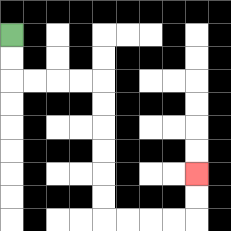{'start': '[0, 1]', 'end': '[8, 7]', 'path_directions': 'D,D,R,R,R,R,D,D,D,D,D,D,R,R,R,R,U,U', 'path_coordinates': '[[0, 1], [0, 2], [0, 3], [1, 3], [2, 3], [3, 3], [4, 3], [4, 4], [4, 5], [4, 6], [4, 7], [4, 8], [4, 9], [5, 9], [6, 9], [7, 9], [8, 9], [8, 8], [8, 7]]'}